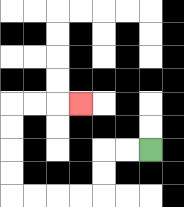{'start': '[6, 6]', 'end': '[3, 4]', 'path_directions': 'L,L,D,D,L,L,L,L,U,U,U,U,R,R,R', 'path_coordinates': '[[6, 6], [5, 6], [4, 6], [4, 7], [4, 8], [3, 8], [2, 8], [1, 8], [0, 8], [0, 7], [0, 6], [0, 5], [0, 4], [1, 4], [2, 4], [3, 4]]'}